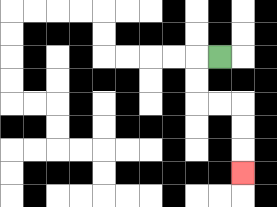{'start': '[9, 2]', 'end': '[10, 7]', 'path_directions': 'L,D,D,R,R,D,D,D', 'path_coordinates': '[[9, 2], [8, 2], [8, 3], [8, 4], [9, 4], [10, 4], [10, 5], [10, 6], [10, 7]]'}